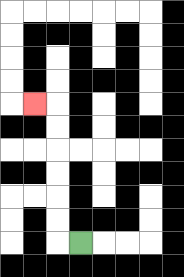{'start': '[3, 10]', 'end': '[1, 4]', 'path_directions': 'L,U,U,U,U,U,U,L', 'path_coordinates': '[[3, 10], [2, 10], [2, 9], [2, 8], [2, 7], [2, 6], [2, 5], [2, 4], [1, 4]]'}